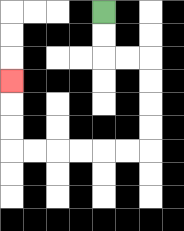{'start': '[4, 0]', 'end': '[0, 3]', 'path_directions': 'D,D,R,R,D,D,D,D,L,L,L,L,L,L,U,U,U', 'path_coordinates': '[[4, 0], [4, 1], [4, 2], [5, 2], [6, 2], [6, 3], [6, 4], [6, 5], [6, 6], [5, 6], [4, 6], [3, 6], [2, 6], [1, 6], [0, 6], [0, 5], [0, 4], [0, 3]]'}